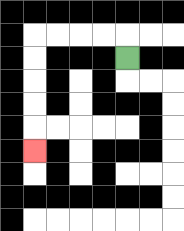{'start': '[5, 2]', 'end': '[1, 6]', 'path_directions': 'U,L,L,L,L,D,D,D,D,D', 'path_coordinates': '[[5, 2], [5, 1], [4, 1], [3, 1], [2, 1], [1, 1], [1, 2], [1, 3], [1, 4], [1, 5], [1, 6]]'}